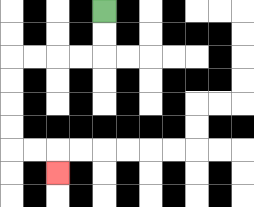{'start': '[4, 0]', 'end': '[2, 7]', 'path_directions': 'D,D,L,L,L,L,D,D,D,D,R,R,D', 'path_coordinates': '[[4, 0], [4, 1], [4, 2], [3, 2], [2, 2], [1, 2], [0, 2], [0, 3], [0, 4], [0, 5], [0, 6], [1, 6], [2, 6], [2, 7]]'}